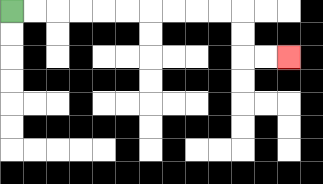{'start': '[0, 0]', 'end': '[12, 2]', 'path_directions': 'R,R,R,R,R,R,R,R,R,R,D,D,R,R', 'path_coordinates': '[[0, 0], [1, 0], [2, 0], [3, 0], [4, 0], [5, 0], [6, 0], [7, 0], [8, 0], [9, 0], [10, 0], [10, 1], [10, 2], [11, 2], [12, 2]]'}